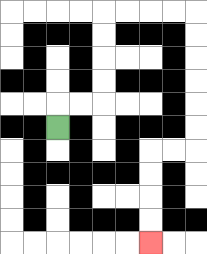{'start': '[2, 5]', 'end': '[6, 10]', 'path_directions': 'U,R,R,U,U,U,U,R,R,R,R,D,D,D,D,D,D,L,L,D,D,D,D', 'path_coordinates': '[[2, 5], [2, 4], [3, 4], [4, 4], [4, 3], [4, 2], [4, 1], [4, 0], [5, 0], [6, 0], [7, 0], [8, 0], [8, 1], [8, 2], [8, 3], [8, 4], [8, 5], [8, 6], [7, 6], [6, 6], [6, 7], [6, 8], [6, 9], [6, 10]]'}